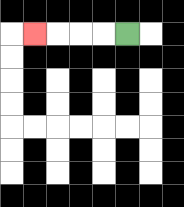{'start': '[5, 1]', 'end': '[1, 1]', 'path_directions': 'L,L,L,L', 'path_coordinates': '[[5, 1], [4, 1], [3, 1], [2, 1], [1, 1]]'}